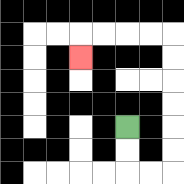{'start': '[5, 5]', 'end': '[3, 2]', 'path_directions': 'D,D,R,R,U,U,U,U,U,U,L,L,L,L,D', 'path_coordinates': '[[5, 5], [5, 6], [5, 7], [6, 7], [7, 7], [7, 6], [7, 5], [7, 4], [7, 3], [7, 2], [7, 1], [6, 1], [5, 1], [4, 1], [3, 1], [3, 2]]'}